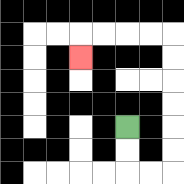{'start': '[5, 5]', 'end': '[3, 2]', 'path_directions': 'D,D,R,R,U,U,U,U,U,U,L,L,L,L,D', 'path_coordinates': '[[5, 5], [5, 6], [5, 7], [6, 7], [7, 7], [7, 6], [7, 5], [7, 4], [7, 3], [7, 2], [7, 1], [6, 1], [5, 1], [4, 1], [3, 1], [3, 2]]'}